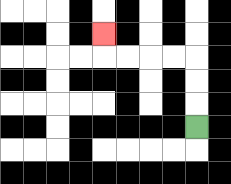{'start': '[8, 5]', 'end': '[4, 1]', 'path_directions': 'U,U,U,L,L,L,L,U', 'path_coordinates': '[[8, 5], [8, 4], [8, 3], [8, 2], [7, 2], [6, 2], [5, 2], [4, 2], [4, 1]]'}